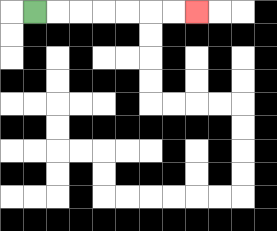{'start': '[1, 0]', 'end': '[8, 0]', 'path_directions': 'R,R,R,R,R,R,R', 'path_coordinates': '[[1, 0], [2, 0], [3, 0], [4, 0], [5, 0], [6, 0], [7, 0], [8, 0]]'}